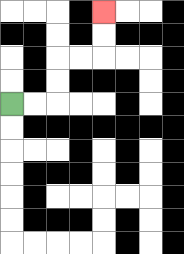{'start': '[0, 4]', 'end': '[4, 0]', 'path_directions': 'R,R,U,U,R,R,U,U', 'path_coordinates': '[[0, 4], [1, 4], [2, 4], [2, 3], [2, 2], [3, 2], [4, 2], [4, 1], [4, 0]]'}